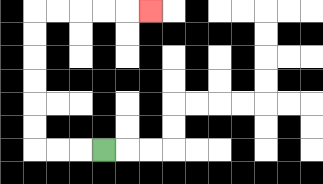{'start': '[4, 6]', 'end': '[6, 0]', 'path_directions': 'L,L,L,U,U,U,U,U,U,R,R,R,R,R', 'path_coordinates': '[[4, 6], [3, 6], [2, 6], [1, 6], [1, 5], [1, 4], [1, 3], [1, 2], [1, 1], [1, 0], [2, 0], [3, 0], [4, 0], [5, 0], [6, 0]]'}